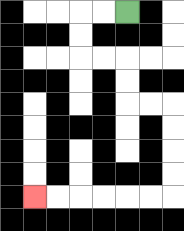{'start': '[5, 0]', 'end': '[1, 8]', 'path_directions': 'L,L,D,D,R,R,D,D,R,R,D,D,D,D,L,L,L,L,L,L', 'path_coordinates': '[[5, 0], [4, 0], [3, 0], [3, 1], [3, 2], [4, 2], [5, 2], [5, 3], [5, 4], [6, 4], [7, 4], [7, 5], [7, 6], [7, 7], [7, 8], [6, 8], [5, 8], [4, 8], [3, 8], [2, 8], [1, 8]]'}